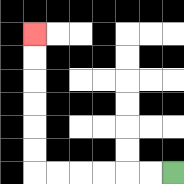{'start': '[7, 7]', 'end': '[1, 1]', 'path_directions': 'L,L,L,L,L,L,U,U,U,U,U,U', 'path_coordinates': '[[7, 7], [6, 7], [5, 7], [4, 7], [3, 7], [2, 7], [1, 7], [1, 6], [1, 5], [1, 4], [1, 3], [1, 2], [1, 1]]'}